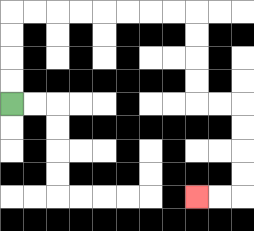{'start': '[0, 4]', 'end': '[8, 8]', 'path_directions': 'U,U,U,U,R,R,R,R,R,R,R,R,D,D,D,D,R,R,D,D,D,D,L,L', 'path_coordinates': '[[0, 4], [0, 3], [0, 2], [0, 1], [0, 0], [1, 0], [2, 0], [3, 0], [4, 0], [5, 0], [6, 0], [7, 0], [8, 0], [8, 1], [8, 2], [8, 3], [8, 4], [9, 4], [10, 4], [10, 5], [10, 6], [10, 7], [10, 8], [9, 8], [8, 8]]'}